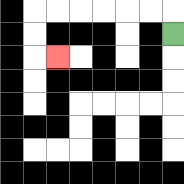{'start': '[7, 1]', 'end': '[2, 2]', 'path_directions': 'U,L,L,L,L,L,L,D,D,R', 'path_coordinates': '[[7, 1], [7, 0], [6, 0], [5, 0], [4, 0], [3, 0], [2, 0], [1, 0], [1, 1], [1, 2], [2, 2]]'}